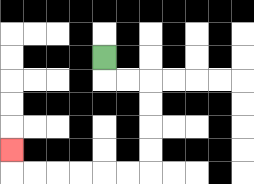{'start': '[4, 2]', 'end': '[0, 6]', 'path_directions': 'D,R,R,D,D,D,D,L,L,L,L,L,L,U', 'path_coordinates': '[[4, 2], [4, 3], [5, 3], [6, 3], [6, 4], [6, 5], [6, 6], [6, 7], [5, 7], [4, 7], [3, 7], [2, 7], [1, 7], [0, 7], [0, 6]]'}